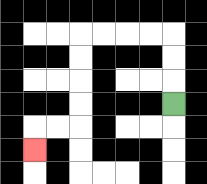{'start': '[7, 4]', 'end': '[1, 6]', 'path_directions': 'U,U,U,L,L,L,L,D,D,D,D,L,L,D', 'path_coordinates': '[[7, 4], [7, 3], [7, 2], [7, 1], [6, 1], [5, 1], [4, 1], [3, 1], [3, 2], [3, 3], [3, 4], [3, 5], [2, 5], [1, 5], [1, 6]]'}